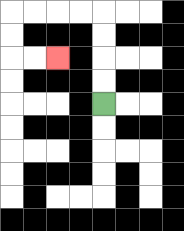{'start': '[4, 4]', 'end': '[2, 2]', 'path_directions': 'U,U,U,U,L,L,L,L,D,D,R,R', 'path_coordinates': '[[4, 4], [4, 3], [4, 2], [4, 1], [4, 0], [3, 0], [2, 0], [1, 0], [0, 0], [0, 1], [0, 2], [1, 2], [2, 2]]'}